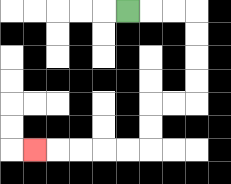{'start': '[5, 0]', 'end': '[1, 6]', 'path_directions': 'R,R,R,D,D,D,D,L,L,D,D,L,L,L,L,L', 'path_coordinates': '[[5, 0], [6, 0], [7, 0], [8, 0], [8, 1], [8, 2], [8, 3], [8, 4], [7, 4], [6, 4], [6, 5], [6, 6], [5, 6], [4, 6], [3, 6], [2, 6], [1, 6]]'}